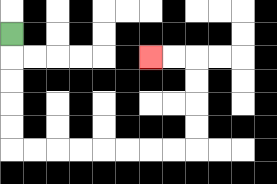{'start': '[0, 1]', 'end': '[6, 2]', 'path_directions': 'D,D,D,D,D,R,R,R,R,R,R,R,R,U,U,U,U,L,L', 'path_coordinates': '[[0, 1], [0, 2], [0, 3], [0, 4], [0, 5], [0, 6], [1, 6], [2, 6], [3, 6], [4, 6], [5, 6], [6, 6], [7, 6], [8, 6], [8, 5], [8, 4], [8, 3], [8, 2], [7, 2], [6, 2]]'}